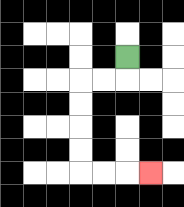{'start': '[5, 2]', 'end': '[6, 7]', 'path_directions': 'D,L,L,D,D,D,D,R,R,R', 'path_coordinates': '[[5, 2], [5, 3], [4, 3], [3, 3], [3, 4], [3, 5], [3, 6], [3, 7], [4, 7], [5, 7], [6, 7]]'}